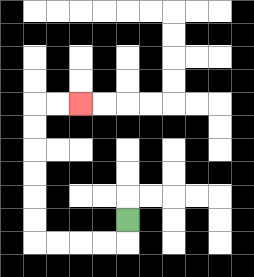{'start': '[5, 9]', 'end': '[3, 4]', 'path_directions': 'D,L,L,L,L,U,U,U,U,U,U,R,R', 'path_coordinates': '[[5, 9], [5, 10], [4, 10], [3, 10], [2, 10], [1, 10], [1, 9], [1, 8], [1, 7], [1, 6], [1, 5], [1, 4], [2, 4], [3, 4]]'}